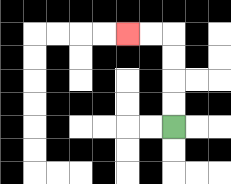{'start': '[7, 5]', 'end': '[5, 1]', 'path_directions': 'U,U,U,U,L,L', 'path_coordinates': '[[7, 5], [7, 4], [7, 3], [7, 2], [7, 1], [6, 1], [5, 1]]'}